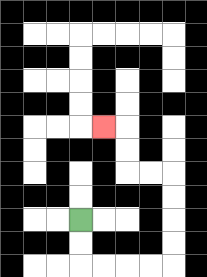{'start': '[3, 9]', 'end': '[4, 5]', 'path_directions': 'D,D,R,R,R,R,U,U,U,U,L,L,U,U,L', 'path_coordinates': '[[3, 9], [3, 10], [3, 11], [4, 11], [5, 11], [6, 11], [7, 11], [7, 10], [7, 9], [7, 8], [7, 7], [6, 7], [5, 7], [5, 6], [5, 5], [4, 5]]'}